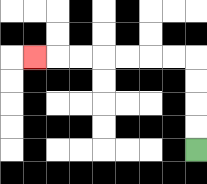{'start': '[8, 6]', 'end': '[1, 2]', 'path_directions': 'U,U,U,U,L,L,L,L,L,L,L', 'path_coordinates': '[[8, 6], [8, 5], [8, 4], [8, 3], [8, 2], [7, 2], [6, 2], [5, 2], [4, 2], [3, 2], [2, 2], [1, 2]]'}